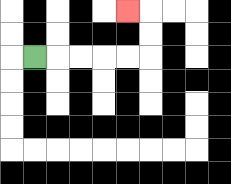{'start': '[1, 2]', 'end': '[5, 0]', 'path_directions': 'R,R,R,R,R,U,U,L', 'path_coordinates': '[[1, 2], [2, 2], [3, 2], [4, 2], [5, 2], [6, 2], [6, 1], [6, 0], [5, 0]]'}